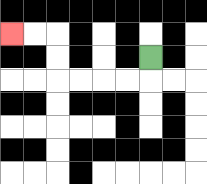{'start': '[6, 2]', 'end': '[0, 1]', 'path_directions': 'D,L,L,L,L,U,U,L,L', 'path_coordinates': '[[6, 2], [6, 3], [5, 3], [4, 3], [3, 3], [2, 3], [2, 2], [2, 1], [1, 1], [0, 1]]'}